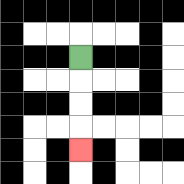{'start': '[3, 2]', 'end': '[3, 6]', 'path_directions': 'D,D,D,D', 'path_coordinates': '[[3, 2], [3, 3], [3, 4], [3, 5], [3, 6]]'}